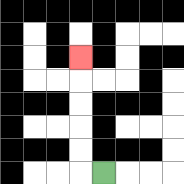{'start': '[4, 7]', 'end': '[3, 2]', 'path_directions': 'L,U,U,U,U,U', 'path_coordinates': '[[4, 7], [3, 7], [3, 6], [3, 5], [3, 4], [3, 3], [3, 2]]'}